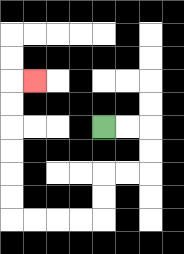{'start': '[4, 5]', 'end': '[1, 3]', 'path_directions': 'R,R,D,D,L,L,D,D,L,L,L,L,U,U,U,U,U,U,R', 'path_coordinates': '[[4, 5], [5, 5], [6, 5], [6, 6], [6, 7], [5, 7], [4, 7], [4, 8], [4, 9], [3, 9], [2, 9], [1, 9], [0, 9], [0, 8], [0, 7], [0, 6], [0, 5], [0, 4], [0, 3], [1, 3]]'}